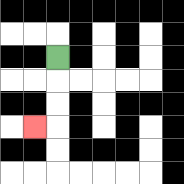{'start': '[2, 2]', 'end': '[1, 5]', 'path_directions': 'D,D,D,L', 'path_coordinates': '[[2, 2], [2, 3], [2, 4], [2, 5], [1, 5]]'}